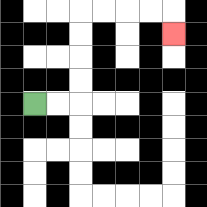{'start': '[1, 4]', 'end': '[7, 1]', 'path_directions': 'R,R,U,U,U,U,R,R,R,R,D', 'path_coordinates': '[[1, 4], [2, 4], [3, 4], [3, 3], [3, 2], [3, 1], [3, 0], [4, 0], [5, 0], [6, 0], [7, 0], [7, 1]]'}